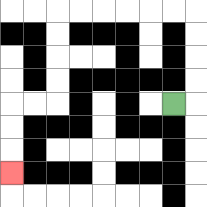{'start': '[7, 4]', 'end': '[0, 7]', 'path_directions': 'R,U,U,U,U,L,L,L,L,L,L,D,D,D,D,L,L,D,D,D', 'path_coordinates': '[[7, 4], [8, 4], [8, 3], [8, 2], [8, 1], [8, 0], [7, 0], [6, 0], [5, 0], [4, 0], [3, 0], [2, 0], [2, 1], [2, 2], [2, 3], [2, 4], [1, 4], [0, 4], [0, 5], [0, 6], [0, 7]]'}